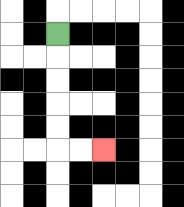{'start': '[2, 1]', 'end': '[4, 6]', 'path_directions': 'D,D,D,D,D,R,R', 'path_coordinates': '[[2, 1], [2, 2], [2, 3], [2, 4], [2, 5], [2, 6], [3, 6], [4, 6]]'}